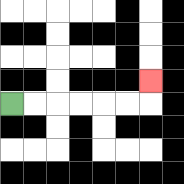{'start': '[0, 4]', 'end': '[6, 3]', 'path_directions': 'R,R,R,R,R,R,U', 'path_coordinates': '[[0, 4], [1, 4], [2, 4], [3, 4], [4, 4], [5, 4], [6, 4], [6, 3]]'}